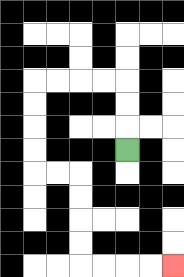{'start': '[5, 6]', 'end': '[7, 11]', 'path_directions': 'U,U,U,L,L,L,L,D,D,D,D,R,R,D,D,D,D,R,R,R,R', 'path_coordinates': '[[5, 6], [5, 5], [5, 4], [5, 3], [4, 3], [3, 3], [2, 3], [1, 3], [1, 4], [1, 5], [1, 6], [1, 7], [2, 7], [3, 7], [3, 8], [3, 9], [3, 10], [3, 11], [4, 11], [5, 11], [6, 11], [7, 11]]'}